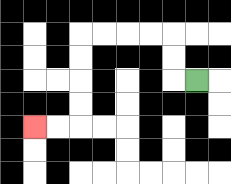{'start': '[8, 3]', 'end': '[1, 5]', 'path_directions': 'L,U,U,L,L,L,L,D,D,D,D,L,L', 'path_coordinates': '[[8, 3], [7, 3], [7, 2], [7, 1], [6, 1], [5, 1], [4, 1], [3, 1], [3, 2], [3, 3], [3, 4], [3, 5], [2, 5], [1, 5]]'}